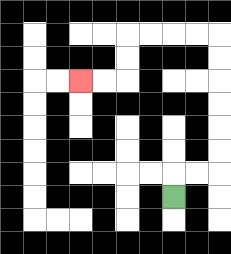{'start': '[7, 8]', 'end': '[3, 3]', 'path_directions': 'U,R,R,U,U,U,U,U,U,L,L,L,L,D,D,L,L', 'path_coordinates': '[[7, 8], [7, 7], [8, 7], [9, 7], [9, 6], [9, 5], [9, 4], [9, 3], [9, 2], [9, 1], [8, 1], [7, 1], [6, 1], [5, 1], [5, 2], [5, 3], [4, 3], [3, 3]]'}